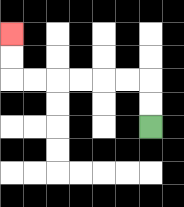{'start': '[6, 5]', 'end': '[0, 1]', 'path_directions': 'U,U,L,L,L,L,L,L,U,U', 'path_coordinates': '[[6, 5], [6, 4], [6, 3], [5, 3], [4, 3], [3, 3], [2, 3], [1, 3], [0, 3], [0, 2], [0, 1]]'}